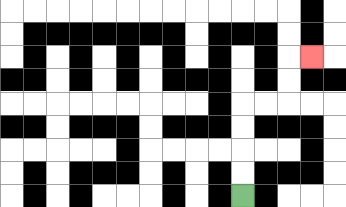{'start': '[10, 8]', 'end': '[13, 2]', 'path_directions': 'U,U,U,U,R,R,U,U,R', 'path_coordinates': '[[10, 8], [10, 7], [10, 6], [10, 5], [10, 4], [11, 4], [12, 4], [12, 3], [12, 2], [13, 2]]'}